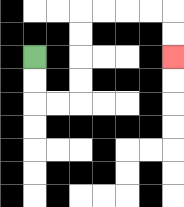{'start': '[1, 2]', 'end': '[7, 2]', 'path_directions': 'D,D,R,R,U,U,U,U,R,R,R,R,D,D', 'path_coordinates': '[[1, 2], [1, 3], [1, 4], [2, 4], [3, 4], [3, 3], [3, 2], [3, 1], [3, 0], [4, 0], [5, 0], [6, 0], [7, 0], [7, 1], [7, 2]]'}